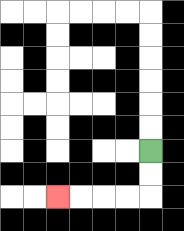{'start': '[6, 6]', 'end': '[2, 8]', 'path_directions': 'D,D,L,L,L,L', 'path_coordinates': '[[6, 6], [6, 7], [6, 8], [5, 8], [4, 8], [3, 8], [2, 8]]'}